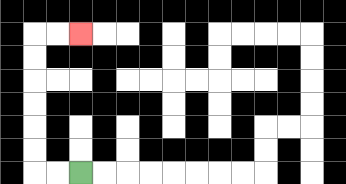{'start': '[3, 7]', 'end': '[3, 1]', 'path_directions': 'L,L,U,U,U,U,U,U,R,R', 'path_coordinates': '[[3, 7], [2, 7], [1, 7], [1, 6], [1, 5], [1, 4], [1, 3], [1, 2], [1, 1], [2, 1], [3, 1]]'}